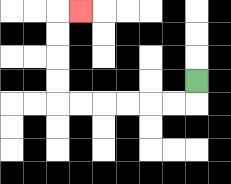{'start': '[8, 3]', 'end': '[3, 0]', 'path_directions': 'D,L,L,L,L,L,L,U,U,U,U,R', 'path_coordinates': '[[8, 3], [8, 4], [7, 4], [6, 4], [5, 4], [4, 4], [3, 4], [2, 4], [2, 3], [2, 2], [2, 1], [2, 0], [3, 0]]'}